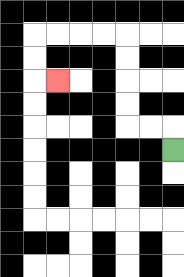{'start': '[7, 6]', 'end': '[2, 3]', 'path_directions': 'U,L,L,U,U,U,U,L,L,L,L,D,D,R', 'path_coordinates': '[[7, 6], [7, 5], [6, 5], [5, 5], [5, 4], [5, 3], [5, 2], [5, 1], [4, 1], [3, 1], [2, 1], [1, 1], [1, 2], [1, 3], [2, 3]]'}